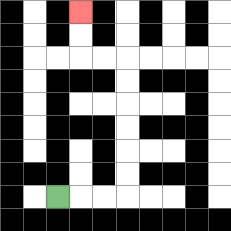{'start': '[2, 8]', 'end': '[3, 0]', 'path_directions': 'R,R,R,U,U,U,U,U,U,L,L,U,U', 'path_coordinates': '[[2, 8], [3, 8], [4, 8], [5, 8], [5, 7], [5, 6], [5, 5], [5, 4], [5, 3], [5, 2], [4, 2], [3, 2], [3, 1], [3, 0]]'}